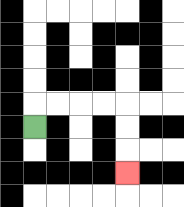{'start': '[1, 5]', 'end': '[5, 7]', 'path_directions': 'U,R,R,R,R,D,D,D', 'path_coordinates': '[[1, 5], [1, 4], [2, 4], [3, 4], [4, 4], [5, 4], [5, 5], [5, 6], [5, 7]]'}